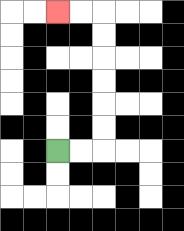{'start': '[2, 6]', 'end': '[2, 0]', 'path_directions': 'R,R,U,U,U,U,U,U,L,L', 'path_coordinates': '[[2, 6], [3, 6], [4, 6], [4, 5], [4, 4], [4, 3], [4, 2], [4, 1], [4, 0], [3, 0], [2, 0]]'}